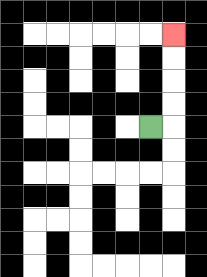{'start': '[6, 5]', 'end': '[7, 1]', 'path_directions': 'R,U,U,U,U', 'path_coordinates': '[[6, 5], [7, 5], [7, 4], [7, 3], [7, 2], [7, 1]]'}